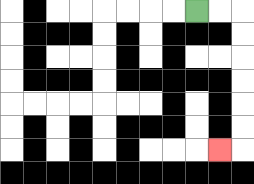{'start': '[8, 0]', 'end': '[9, 6]', 'path_directions': 'R,R,D,D,D,D,D,D,L', 'path_coordinates': '[[8, 0], [9, 0], [10, 0], [10, 1], [10, 2], [10, 3], [10, 4], [10, 5], [10, 6], [9, 6]]'}